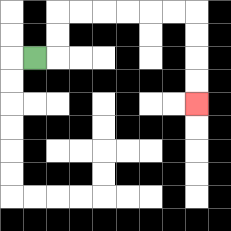{'start': '[1, 2]', 'end': '[8, 4]', 'path_directions': 'R,U,U,R,R,R,R,R,R,D,D,D,D', 'path_coordinates': '[[1, 2], [2, 2], [2, 1], [2, 0], [3, 0], [4, 0], [5, 0], [6, 0], [7, 0], [8, 0], [8, 1], [8, 2], [8, 3], [8, 4]]'}